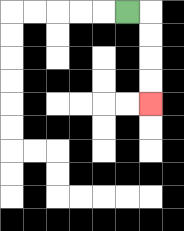{'start': '[5, 0]', 'end': '[6, 4]', 'path_directions': 'R,D,D,D,D', 'path_coordinates': '[[5, 0], [6, 0], [6, 1], [6, 2], [6, 3], [6, 4]]'}